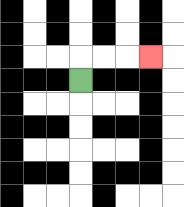{'start': '[3, 3]', 'end': '[6, 2]', 'path_directions': 'U,R,R,R', 'path_coordinates': '[[3, 3], [3, 2], [4, 2], [5, 2], [6, 2]]'}